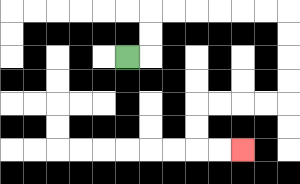{'start': '[5, 2]', 'end': '[10, 6]', 'path_directions': 'R,U,U,R,R,R,R,R,R,D,D,D,D,L,L,L,L,D,D,R,R', 'path_coordinates': '[[5, 2], [6, 2], [6, 1], [6, 0], [7, 0], [8, 0], [9, 0], [10, 0], [11, 0], [12, 0], [12, 1], [12, 2], [12, 3], [12, 4], [11, 4], [10, 4], [9, 4], [8, 4], [8, 5], [8, 6], [9, 6], [10, 6]]'}